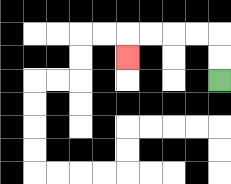{'start': '[9, 3]', 'end': '[5, 2]', 'path_directions': 'U,U,L,L,L,L,D', 'path_coordinates': '[[9, 3], [9, 2], [9, 1], [8, 1], [7, 1], [6, 1], [5, 1], [5, 2]]'}